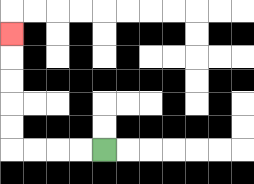{'start': '[4, 6]', 'end': '[0, 1]', 'path_directions': 'L,L,L,L,U,U,U,U,U', 'path_coordinates': '[[4, 6], [3, 6], [2, 6], [1, 6], [0, 6], [0, 5], [0, 4], [0, 3], [0, 2], [0, 1]]'}